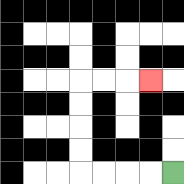{'start': '[7, 7]', 'end': '[6, 3]', 'path_directions': 'L,L,L,L,U,U,U,U,R,R,R', 'path_coordinates': '[[7, 7], [6, 7], [5, 7], [4, 7], [3, 7], [3, 6], [3, 5], [3, 4], [3, 3], [4, 3], [5, 3], [6, 3]]'}